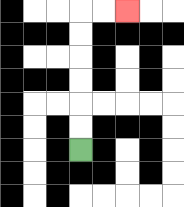{'start': '[3, 6]', 'end': '[5, 0]', 'path_directions': 'U,U,U,U,U,U,R,R', 'path_coordinates': '[[3, 6], [3, 5], [3, 4], [3, 3], [3, 2], [3, 1], [3, 0], [4, 0], [5, 0]]'}